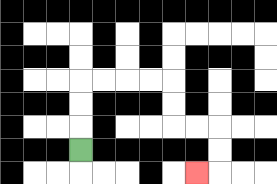{'start': '[3, 6]', 'end': '[8, 7]', 'path_directions': 'U,U,U,R,R,R,R,D,D,R,R,D,D,L', 'path_coordinates': '[[3, 6], [3, 5], [3, 4], [3, 3], [4, 3], [5, 3], [6, 3], [7, 3], [7, 4], [7, 5], [8, 5], [9, 5], [9, 6], [9, 7], [8, 7]]'}